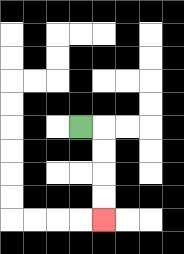{'start': '[3, 5]', 'end': '[4, 9]', 'path_directions': 'R,D,D,D,D', 'path_coordinates': '[[3, 5], [4, 5], [4, 6], [4, 7], [4, 8], [4, 9]]'}